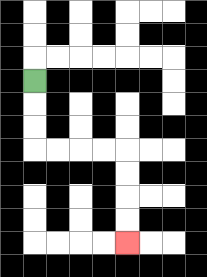{'start': '[1, 3]', 'end': '[5, 10]', 'path_directions': 'D,D,D,R,R,R,R,D,D,D,D', 'path_coordinates': '[[1, 3], [1, 4], [1, 5], [1, 6], [2, 6], [3, 6], [4, 6], [5, 6], [5, 7], [5, 8], [5, 9], [5, 10]]'}